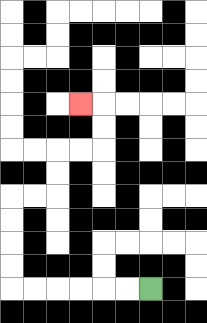{'start': '[6, 12]', 'end': '[3, 4]', 'path_directions': 'L,L,L,L,L,L,U,U,U,U,R,R,U,U,R,R,U,U,L', 'path_coordinates': '[[6, 12], [5, 12], [4, 12], [3, 12], [2, 12], [1, 12], [0, 12], [0, 11], [0, 10], [0, 9], [0, 8], [1, 8], [2, 8], [2, 7], [2, 6], [3, 6], [4, 6], [4, 5], [4, 4], [3, 4]]'}